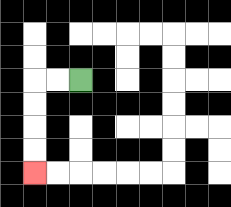{'start': '[3, 3]', 'end': '[1, 7]', 'path_directions': 'L,L,D,D,D,D', 'path_coordinates': '[[3, 3], [2, 3], [1, 3], [1, 4], [1, 5], [1, 6], [1, 7]]'}